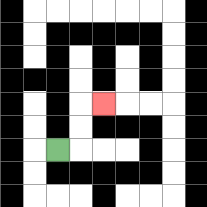{'start': '[2, 6]', 'end': '[4, 4]', 'path_directions': 'R,U,U,R', 'path_coordinates': '[[2, 6], [3, 6], [3, 5], [3, 4], [4, 4]]'}